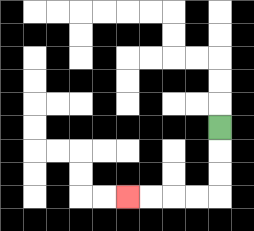{'start': '[9, 5]', 'end': '[5, 8]', 'path_directions': 'D,D,D,L,L,L,L', 'path_coordinates': '[[9, 5], [9, 6], [9, 7], [9, 8], [8, 8], [7, 8], [6, 8], [5, 8]]'}